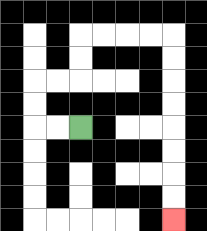{'start': '[3, 5]', 'end': '[7, 9]', 'path_directions': 'L,L,U,U,R,R,U,U,R,R,R,R,D,D,D,D,D,D,D,D', 'path_coordinates': '[[3, 5], [2, 5], [1, 5], [1, 4], [1, 3], [2, 3], [3, 3], [3, 2], [3, 1], [4, 1], [5, 1], [6, 1], [7, 1], [7, 2], [7, 3], [7, 4], [7, 5], [7, 6], [7, 7], [7, 8], [7, 9]]'}